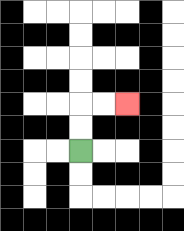{'start': '[3, 6]', 'end': '[5, 4]', 'path_directions': 'U,U,R,R', 'path_coordinates': '[[3, 6], [3, 5], [3, 4], [4, 4], [5, 4]]'}